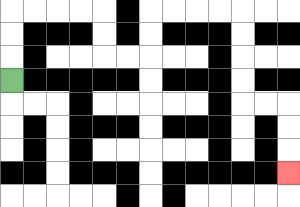{'start': '[0, 3]', 'end': '[12, 7]', 'path_directions': 'U,U,U,R,R,R,R,D,D,R,R,U,U,R,R,R,R,D,D,D,D,R,R,D,D,D', 'path_coordinates': '[[0, 3], [0, 2], [0, 1], [0, 0], [1, 0], [2, 0], [3, 0], [4, 0], [4, 1], [4, 2], [5, 2], [6, 2], [6, 1], [6, 0], [7, 0], [8, 0], [9, 0], [10, 0], [10, 1], [10, 2], [10, 3], [10, 4], [11, 4], [12, 4], [12, 5], [12, 6], [12, 7]]'}